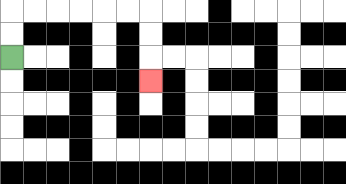{'start': '[0, 2]', 'end': '[6, 3]', 'path_directions': 'U,U,R,R,R,R,R,R,D,D,D', 'path_coordinates': '[[0, 2], [0, 1], [0, 0], [1, 0], [2, 0], [3, 0], [4, 0], [5, 0], [6, 0], [6, 1], [6, 2], [6, 3]]'}